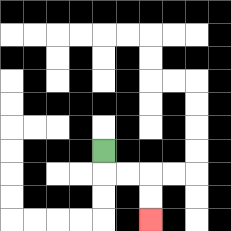{'start': '[4, 6]', 'end': '[6, 9]', 'path_directions': 'D,R,R,D,D', 'path_coordinates': '[[4, 6], [4, 7], [5, 7], [6, 7], [6, 8], [6, 9]]'}